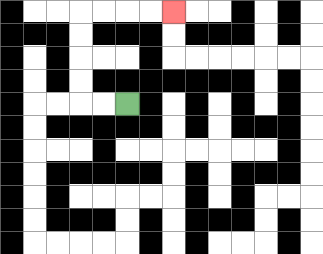{'start': '[5, 4]', 'end': '[7, 0]', 'path_directions': 'L,L,U,U,U,U,R,R,R,R', 'path_coordinates': '[[5, 4], [4, 4], [3, 4], [3, 3], [3, 2], [3, 1], [3, 0], [4, 0], [5, 0], [6, 0], [7, 0]]'}